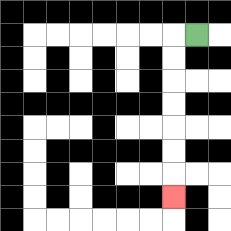{'start': '[8, 1]', 'end': '[7, 8]', 'path_directions': 'L,D,D,D,D,D,D,D', 'path_coordinates': '[[8, 1], [7, 1], [7, 2], [7, 3], [7, 4], [7, 5], [7, 6], [7, 7], [7, 8]]'}